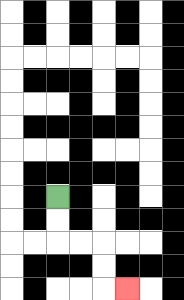{'start': '[2, 8]', 'end': '[5, 12]', 'path_directions': 'D,D,R,R,D,D,R', 'path_coordinates': '[[2, 8], [2, 9], [2, 10], [3, 10], [4, 10], [4, 11], [4, 12], [5, 12]]'}